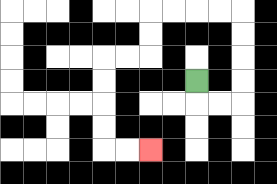{'start': '[8, 3]', 'end': '[6, 6]', 'path_directions': 'D,R,R,U,U,U,U,L,L,L,L,D,D,L,L,D,D,D,D,R,R', 'path_coordinates': '[[8, 3], [8, 4], [9, 4], [10, 4], [10, 3], [10, 2], [10, 1], [10, 0], [9, 0], [8, 0], [7, 0], [6, 0], [6, 1], [6, 2], [5, 2], [4, 2], [4, 3], [4, 4], [4, 5], [4, 6], [5, 6], [6, 6]]'}